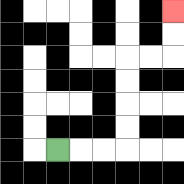{'start': '[2, 6]', 'end': '[7, 0]', 'path_directions': 'R,R,R,U,U,U,U,R,R,U,U', 'path_coordinates': '[[2, 6], [3, 6], [4, 6], [5, 6], [5, 5], [5, 4], [5, 3], [5, 2], [6, 2], [7, 2], [7, 1], [7, 0]]'}